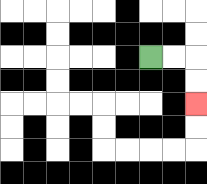{'start': '[6, 2]', 'end': '[8, 4]', 'path_directions': 'R,R,D,D', 'path_coordinates': '[[6, 2], [7, 2], [8, 2], [8, 3], [8, 4]]'}